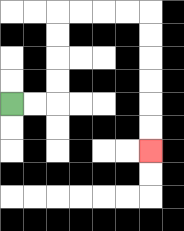{'start': '[0, 4]', 'end': '[6, 6]', 'path_directions': 'R,R,U,U,U,U,R,R,R,R,D,D,D,D,D,D', 'path_coordinates': '[[0, 4], [1, 4], [2, 4], [2, 3], [2, 2], [2, 1], [2, 0], [3, 0], [4, 0], [5, 0], [6, 0], [6, 1], [6, 2], [6, 3], [6, 4], [6, 5], [6, 6]]'}